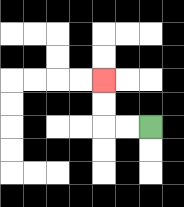{'start': '[6, 5]', 'end': '[4, 3]', 'path_directions': 'L,L,U,U', 'path_coordinates': '[[6, 5], [5, 5], [4, 5], [4, 4], [4, 3]]'}